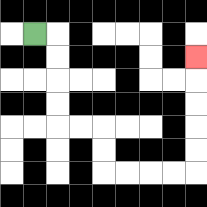{'start': '[1, 1]', 'end': '[8, 2]', 'path_directions': 'R,D,D,D,D,R,R,D,D,R,R,R,R,U,U,U,U,U', 'path_coordinates': '[[1, 1], [2, 1], [2, 2], [2, 3], [2, 4], [2, 5], [3, 5], [4, 5], [4, 6], [4, 7], [5, 7], [6, 7], [7, 7], [8, 7], [8, 6], [8, 5], [8, 4], [8, 3], [8, 2]]'}